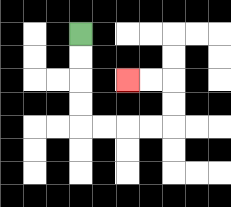{'start': '[3, 1]', 'end': '[5, 3]', 'path_directions': 'D,D,D,D,R,R,R,R,U,U,L,L', 'path_coordinates': '[[3, 1], [3, 2], [3, 3], [3, 4], [3, 5], [4, 5], [5, 5], [6, 5], [7, 5], [7, 4], [7, 3], [6, 3], [5, 3]]'}